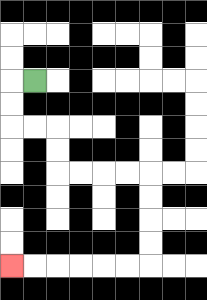{'start': '[1, 3]', 'end': '[0, 11]', 'path_directions': 'L,D,D,R,R,D,D,R,R,R,R,D,D,D,D,L,L,L,L,L,L', 'path_coordinates': '[[1, 3], [0, 3], [0, 4], [0, 5], [1, 5], [2, 5], [2, 6], [2, 7], [3, 7], [4, 7], [5, 7], [6, 7], [6, 8], [6, 9], [6, 10], [6, 11], [5, 11], [4, 11], [3, 11], [2, 11], [1, 11], [0, 11]]'}